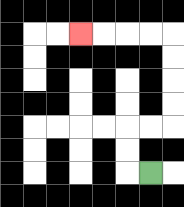{'start': '[6, 7]', 'end': '[3, 1]', 'path_directions': 'L,U,U,R,R,U,U,U,U,L,L,L,L', 'path_coordinates': '[[6, 7], [5, 7], [5, 6], [5, 5], [6, 5], [7, 5], [7, 4], [7, 3], [7, 2], [7, 1], [6, 1], [5, 1], [4, 1], [3, 1]]'}